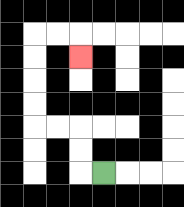{'start': '[4, 7]', 'end': '[3, 2]', 'path_directions': 'L,U,U,L,L,U,U,U,U,R,R,D', 'path_coordinates': '[[4, 7], [3, 7], [3, 6], [3, 5], [2, 5], [1, 5], [1, 4], [1, 3], [1, 2], [1, 1], [2, 1], [3, 1], [3, 2]]'}